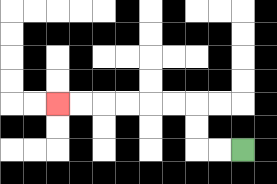{'start': '[10, 6]', 'end': '[2, 4]', 'path_directions': 'L,L,U,U,L,L,L,L,L,L', 'path_coordinates': '[[10, 6], [9, 6], [8, 6], [8, 5], [8, 4], [7, 4], [6, 4], [5, 4], [4, 4], [3, 4], [2, 4]]'}